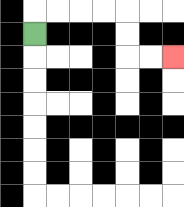{'start': '[1, 1]', 'end': '[7, 2]', 'path_directions': 'U,R,R,R,R,D,D,R,R', 'path_coordinates': '[[1, 1], [1, 0], [2, 0], [3, 0], [4, 0], [5, 0], [5, 1], [5, 2], [6, 2], [7, 2]]'}